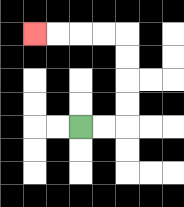{'start': '[3, 5]', 'end': '[1, 1]', 'path_directions': 'R,R,U,U,U,U,L,L,L,L', 'path_coordinates': '[[3, 5], [4, 5], [5, 5], [5, 4], [5, 3], [5, 2], [5, 1], [4, 1], [3, 1], [2, 1], [1, 1]]'}